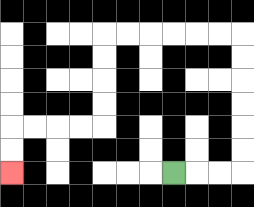{'start': '[7, 7]', 'end': '[0, 7]', 'path_directions': 'R,R,R,U,U,U,U,U,U,L,L,L,L,L,L,D,D,D,D,L,L,L,L,D,D', 'path_coordinates': '[[7, 7], [8, 7], [9, 7], [10, 7], [10, 6], [10, 5], [10, 4], [10, 3], [10, 2], [10, 1], [9, 1], [8, 1], [7, 1], [6, 1], [5, 1], [4, 1], [4, 2], [4, 3], [4, 4], [4, 5], [3, 5], [2, 5], [1, 5], [0, 5], [0, 6], [0, 7]]'}